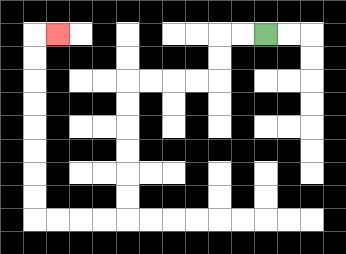{'start': '[11, 1]', 'end': '[2, 1]', 'path_directions': 'L,L,D,D,L,L,L,L,D,D,D,D,D,D,L,L,L,L,U,U,U,U,U,U,U,U,R', 'path_coordinates': '[[11, 1], [10, 1], [9, 1], [9, 2], [9, 3], [8, 3], [7, 3], [6, 3], [5, 3], [5, 4], [5, 5], [5, 6], [5, 7], [5, 8], [5, 9], [4, 9], [3, 9], [2, 9], [1, 9], [1, 8], [1, 7], [1, 6], [1, 5], [1, 4], [1, 3], [1, 2], [1, 1], [2, 1]]'}